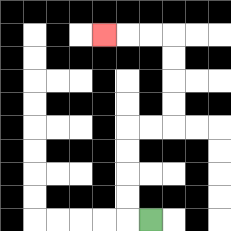{'start': '[6, 9]', 'end': '[4, 1]', 'path_directions': 'L,U,U,U,U,R,R,U,U,U,U,L,L,L', 'path_coordinates': '[[6, 9], [5, 9], [5, 8], [5, 7], [5, 6], [5, 5], [6, 5], [7, 5], [7, 4], [7, 3], [7, 2], [7, 1], [6, 1], [5, 1], [4, 1]]'}